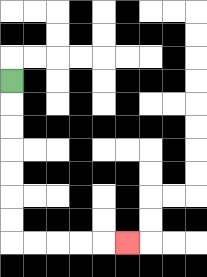{'start': '[0, 3]', 'end': '[5, 10]', 'path_directions': 'D,D,D,D,D,D,D,R,R,R,R,R', 'path_coordinates': '[[0, 3], [0, 4], [0, 5], [0, 6], [0, 7], [0, 8], [0, 9], [0, 10], [1, 10], [2, 10], [3, 10], [4, 10], [5, 10]]'}